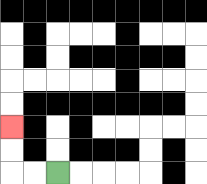{'start': '[2, 7]', 'end': '[0, 5]', 'path_directions': 'L,L,U,U', 'path_coordinates': '[[2, 7], [1, 7], [0, 7], [0, 6], [0, 5]]'}